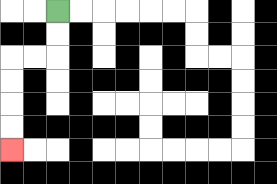{'start': '[2, 0]', 'end': '[0, 6]', 'path_directions': 'D,D,L,L,D,D,D,D', 'path_coordinates': '[[2, 0], [2, 1], [2, 2], [1, 2], [0, 2], [0, 3], [0, 4], [0, 5], [0, 6]]'}